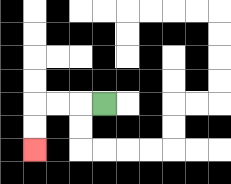{'start': '[4, 4]', 'end': '[1, 6]', 'path_directions': 'L,L,L,D,D', 'path_coordinates': '[[4, 4], [3, 4], [2, 4], [1, 4], [1, 5], [1, 6]]'}